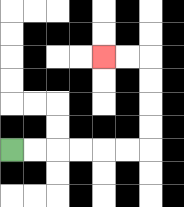{'start': '[0, 6]', 'end': '[4, 2]', 'path_directions': 'R,R,R,R,R,R,U,U,U,U,L,L', 'path_coordinates': '[[0, 6], [1, 6], [2, 6], [3, 6], [4, 6], [5, 6], [6, 6], [6, 5], [6, 4], [6, 3], [6, 2], [5, 2], [4, 2]]'}